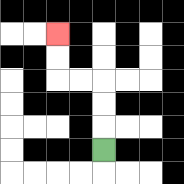{'start': '[4, 6]', 'end': '[2, 1]', 'path_directions': 'U,U,U,L,L,U,U', 'path_coordinates': '[[4, 6], [4, 5], [4, 4], [4, 3], [3, 3], [2, 3], [2, 2], [2, 1]]'}